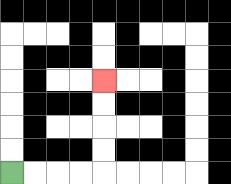{'start': '[0, 7]', 'end': '[4, 3]', 'path_directions': 'R,R,R,R,U,U,U,U', 'path_coordinates': '[[0, 7], [1, 7], [2, 7], [3, 7], [4, 7], [4, 6], [4, 5], [4, 4], [4, 3]]'}